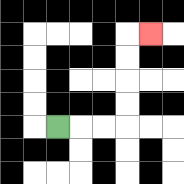{'start': '[2, 5]', 'end': '[6, 1]', 'path_directions': 'R,R,R,U,U,U,U,R', 'path_coordinates': '[[2, 5], [3, 5], [4, 5], [5, 5], [5, 4], [5, 3], [5, 2], [5, 1], [6, 1]]'}